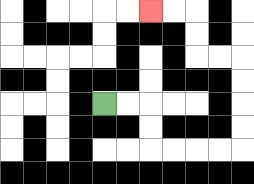{'start': '[4, 4]', 'end': '[6, 0]', 'path_directions': 'R,R,D,D,R,R,R,R,U,U,U,U,L,L,U,U,L,L', 'path_coordinates': '[[4, 4], [5, 4], [6, 4], [6, 5], [6, 6], [7, 6], [8, 6], [9, 6], [10, 6], [10, 5], [10, 4], [10, 3], [10, 2], [9, 2], [8, 2], [8, 1], [8, 0], [7, 0], [6, 0]]'}